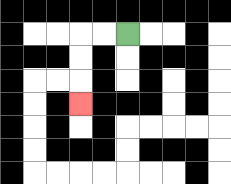{'start': '[5, 1]', 'end': '[3, 4]', 'path_directions': 'L,L,D,D,D', 'path_coordinates': '[[5, 1], [4, 1], [3, 1], [3, 2], [3, 3], [3, 4]]'}